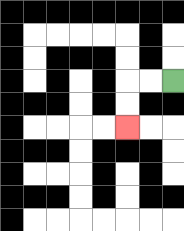{'start': '[7, 3]', 'end': '[5, 5]', 'path_directions': 'L,L,D,D', 'path_coordinates': '[[7, 3], [6, 3], [5, 3], [5, 4], [5, 5]]'}